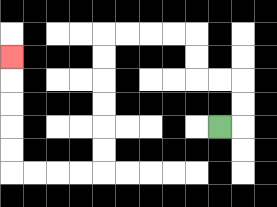{'start': '[9, 5]', 'end': '[0, 2]', 'path_directions': 'R,U,U,L,L,U,U,L,L,L,L,D,D,D,D,D,D,L,L,L,L,U,U,U,U,U', 'path_coordinates': '[[9, 5], [10, 5], [10, 4], [10, 3], [9, 3], [8, 3], [8, 2], [8, 1], [7, 1], [6, 1], [5, 1], [4, 1], [4, 2], [4, 3], [4, 4], [4, 5], [4, 6], [4, 7], [3, 7], [2, 7], [1, 7], [0, 7], [0, 6], [0, 5], [0, 4], [0, 3], [0, 2]]'}